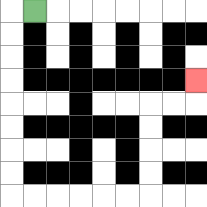{'start': '[1, 0]', 'end': '[8, 3]', 'path_directions': 'L,D,D,D,D,D,D,D,D,R,R,R,R,R,R,U,U,U,U,R,R,U', 'path_coordinates': '[[1, 0], [0, 0], [0, 1], [0, 2], [0, 3], [0, 4], [0, 5], [0, 6], [0, 7], [0, 8], [1, 8], [2, 8], [3, 8], [4, 8], [5, 8], [6, 8], [6, 7], [6, 6], [6, 5], [6, 4], [7, 4], [8, 4], [8, 3]]'}